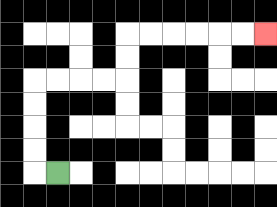{'start': '[2, 7]', 'end': '[11, 1]', 'path_directions': 'L,U,U,U,U,R,R,R,R,U,U,R,R,R,R,R,R', 'path_coordinates': '[[2, 7], [1, 7], [1, 6], [1, 5], [1, 4], [1, 3], [2, 3], [3, 3], [4, 3], [5, 3], [5, 2], [5, 1], [6, 1], [7, 1], [8, 1], [9, 1], [10, 1], [11, 1]]'}